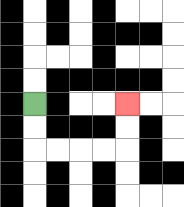{'start': '[1, 4]', 'end': '[5, 4]', 'path_directions': 'D,D,R,R,R,R,U,U', 'path_coordinates': '[[1, 4], [1, 5], [1, 6], [2, 6], [3, 6], [4, 6], [5, 6], [5, 5], [5, 4]]'}